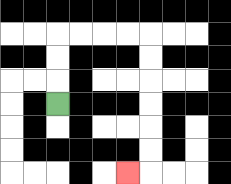{'start': '[2, 4]', 'end': '[5, 7]', 'path_directions': 'U,U,U,R,R,R,R,D,D,D,D,D,D,L', 'path_coordinates': '[[2, 4], [2, 3], [2, 2], [2, 1], [3, 1], [4, 1], [5, 1], [6, 1], [6, 2], [6, 3], [6, 4], [6, 5], [6, 6], [6, 7], [5, 7]]'}